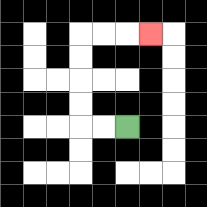{'start': '[5, 5]', 'end': '[6, 1]', 'path_directions': 'L,L,U,U,U,U,R,R,R', 'path_coordinates': '[[5, 5], [4, 5], [3, 5], [3, 4], [3, 3], [3, 2], [3, 1], [4, 1], [5, 1], [6, 1]]'}